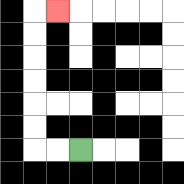{'start': '[3, 6]', 'end': '[2, 0]', 'path_directions': 'L,L,U,U,U,U,U,U,R', 'path_coordinates': '[[3, 6], [2, 6], [1, 6], [1, 5], [1, 4], [1, 3], [1, 2], [1, 1], [1, 0], [2, 0]]'}